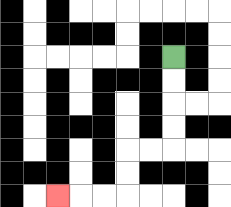{'start': '[7, 2]', 'end': '[2, 8]', 'path_directions': 'D,D,D,D,L,L,D,D,L,L,L', 'path_coordinates': '[[7, 2], [7, 3], [7, 4], [7, 5], [7, 6], [6, 6], [5, 6], [5, 7], [5, 8], [4, 8], [3, 8], [2, 8]]'}